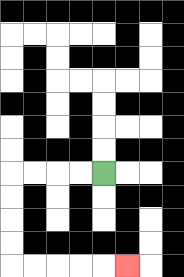{'start': '[4, 7]', 'end': '[5, 11]', 'path_directions': 'L,L,L,L,D,D,D,D,R,R,R,R,R', 'path_coordinates': '[[4, 7], [3, 7], [2, 7], [1, 7], [0, 7], [0, 8], [0, 9], [0, 10], [0, 11], [1, 11], [2, 11], [3, 11], [4, 11], [5, 11]]'}